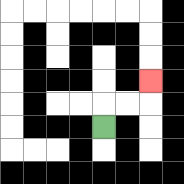{'start': '[4, 5]', 'end': '[6, 3]', 'path_directions': 'U,R,R,U', 'path_coordinates': '[[4, 5], [4, 4], [5, 4], [6, 4], [6, 3]]'}